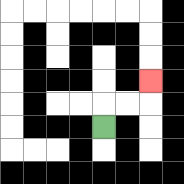{'start': '[4, 5]', 'end': '[6, 3]', 'path_directions': 'U,R,R,U', 'path_coordinates': '[[4, 5], [4, 4], [5, 4], [6, 4], [6, 3]]'}